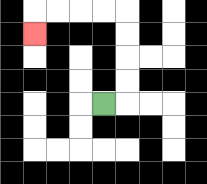{'start': '[4, 4]', 'end': '[1, 1]', 'path_directions': 'R,U,U,U,U,L,L,L,L,D', 'path_coordinates': '[[4, 4], [5, 4], [5, 3], [5, 2], [5, 1], [5, 0], [4, 0], [3, 0], [2, 0], [1, 0], [1, 1]]'}